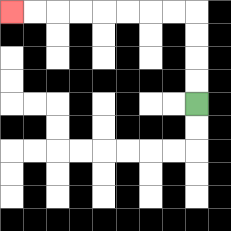{'start': '[8, 4]', 'end': '[0, 0]', 'path_directions': 'U,U,U,U,L,L,L,L,L,L,L,L', 'path_coordinates': '[[8, 4], [8, 3], [8, 2], [8, 1], [8, 0], [7, 0], [6, 0], [5, 0], [4, 0], [3, 0], [2, 0], [1, 0], [0, 0]]'}